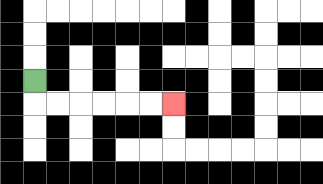{'start': '[1, 3]', 'end': '[7, 4]', 'path_directions': 'D,R,R,R,R,R,R', 'path_coordinates': '[[1, 3], [1, 4], [2, 4], [3, 4], [4, 4], [5, 4], [6, 4], [7, 4]]'}